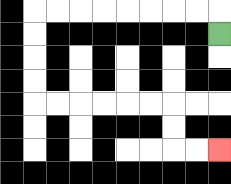{'start': '[9, 1]', 'end': '[9, 6]', 'path_directions': 'U,L,L,L,L,L,L,L,L,D,D,D,D,R,R,R,R,R,R,D,D,R,R', 'path_coordinates': '[[9, 1], [9, 0], [8, 0], [7, 0], [6, 0], [5, 0], [4, 0], [3, 0], [2, 0], [1, 0], [1, 1], [1, 2], [1, 3], [1, 4], [2, 4], [3, 4], [4, 4], [5, 4], [6, 4], [7, 4], [7, 5], [7, 6], [8, 6], [9, 6]]'}